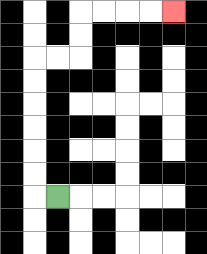{'start': '[2, 8]', 'end': '[7, 0]', 'path_directions': 'L,U,U,U,U,U,U,R,R,U,U,R,R,R,R', 'path_coordinates': '[[2, 8], [1, 8], [1, 7], [1, 6], [1, 5], [1, 4], [1, 3], [1, 2], [2, 2], [3, 2], [3, 1], [3, 0], [4, 0], [5, 0], [6, 0], [7, 0]]'}